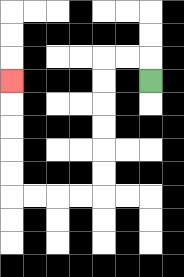{'start': '[6, 3]', 'end': '[0, 3]', 'path_directions': 'U,L,L,D,D,D,D,D,D,L,L,L,L,U,U,U,U,U', 'path_coordinates': '[[6, 3], [6, 2], [5, 2], [4, 2], [4, 3], [4, 4], [4, 5], [4, 6], [4, 7], [4, 8], [3, 8], [2, 8], [1, 8], [0, 8], [0, 7], [0, 6], [0, 5], [0, 4], [0, 3]]'}